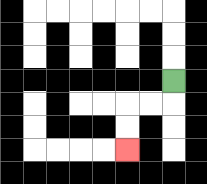{'start': '[7, 3]', 'end': '[5, 6]', 'path_directions': 'D,L,L,D,D', 'path_coordinates': '[[7, 3], [7, 4], [6, 4], [5, 4], [5, 5], [5, 6]]'}